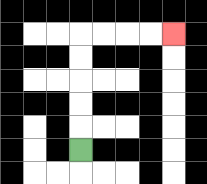{'start': '[3, 6]', 'end': '[7, 1]', 'path_directions': 'U,U,U,U,U,R,R,R,R', 'path_coordinates': '[[3, 6], [3, 5], [3, 4], [3, 3], [3, 2], [3, 1], [4, 1], [5, 1], [6, 1], [7, 1]]'}